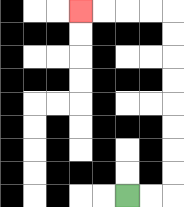{'start': '[5, 8]', 'end': '[3, 0]', 'path_directions': 'R,R,U,U,U,U,U,U,U,U,L,L,L,L', 'path_coordinates': '[[5, 8], [6, 8], [7, 8], [7, 7], [7, 6], [7, 5], [7, 4], [7, 3], [7, 2], [7, 1], [7, 0], [6, 0], [5, 0], [4, 0], [3, 0]]'}